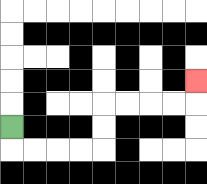{'start': '[0, 5]', 'end': '[8, 3]', 'path_directions': 'D,R,R,R,R,U,U,R,R,R,R,U', 'path_coordinates': '[[0, 5], [0, 6], [1, 6], [2, 6], [3, 6], [4, 6], [4, 5], [4, 4], [5, 4], [6, 4], [7, 4], [8, 4], [8, 3]]'}